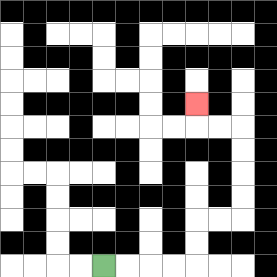{'start': '[4, 11]', 'end': '[8, 4]', 'path_directions': 'R,R,R,R,U,U,R,R,U,U,U,U,L,L,U', 'path_coordinates': '[[4, 11], [5, 11], [6, 11], [7, 11], [8, 11], [8, 10], [8, 9], [9, 9], [10, 9], [10, 8], [10, 7], [10, 6], [10, 5], [9, 5], [8, 5], [8, 4]]'}